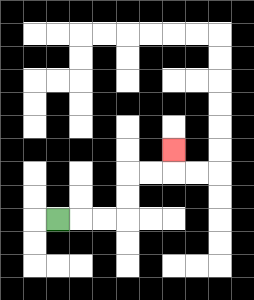{'start': '[2, 9]', 'end': '[7, 6]', 'path_directions': 'R,R,R,U,U,R,R,U', 'path_coordinates': '[[2, 9], [3, 9], [4, 9], [5, 9], [5, 8], [5, 7], [6, 7], [7, 7], [7, 6]]'}